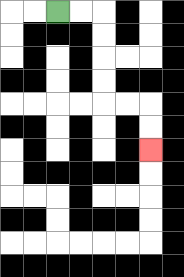{'start': '[2, 0]', 'end': '[6, 6]', 'path_directions': 'R,R,D,D,D,D,R,R,D,D', 'path_coordinates': '[[2, 0], [3, 0], [4, 0], [4, 1], [4, 2], [4, 3], [4, 4], [5, 4], [6, 4], [6, 5], [6, 6]]'}